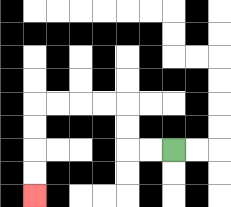{'start': '[7, 6]', 'end': '[1, 8]', 'path_directions': 'L,L,U,U,L,L,L,L,D,D,D,D', 'path_coordinates': '[[7, 6], [6, 6], [5, 6], [5, 5], [5, 4], [4, 4], [3, 4], [2, 4], [1, 4], [1, 5], [1, 6], [1, 7], [1, 8]]'}